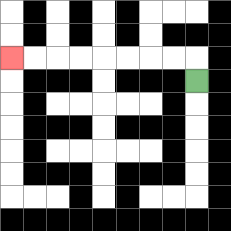{'start': '[8, 3]', 'end': '[0, 2]', 'path_directions': 'U,L,L,L,L,L,L,L,L', 'path_coordinates': '[[8, 3], [8, 2], [7, 2], [6, 2], [5, 2], [4, 2], [3, 2], [2, 2], [1, 2], [0, 2]]'}